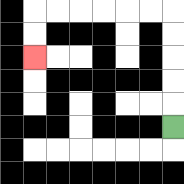{'start': '[7, 5]', 'end': '[1, 2]', 'path_directions': 'U,U,U,U,U,L,L,L,L,L,L,D,D', 'path_coordinates': '[[7, 5], [7, 4], [7, 3], [7, 2], [7, 1], [7, 0], [6, 0], [5, 0], [4, 0], [3, 0], [2, 0], [1, 0], [1, 1], [1, 2]]'}